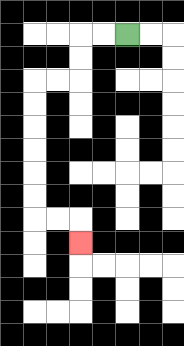{'start': '[5, 1]', 'end': '[3, 10]', 'path_directions': 'L,L,D,D,L,L,D,D,D,D,D,D,R,R,D', 'path_coordinates': '[[5, 1], [4, 1], [3, 1], [3, 2], [3, 3], [2, 3], [1, 3], [1, 4], [1, 5], [1, 6], [1, 7], [1, 8], [1, 9], [2, 9], [3, 9], [3, 10]]'}